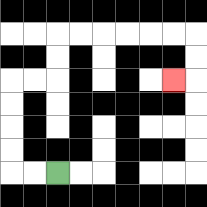{'start': '[2, 7]', 'end': '[7, 3]', 'path_directions': 'L,L,U,U,U,U,R,R,U,U,R,R,R,R,R,R,D,D,L', 'path_coordinates': '[[2, 7], [1, 7], [0, 7], [0, 6], [0, 5], [0, 4], [0, 3], [1, 3], [2, 3], [2, 2], [2, 1], [3, 1], [4, 1], [5, 1], [6, 1], [7, 1], [8, 1], [8, 2], [8, 3], [7, 3]]'}